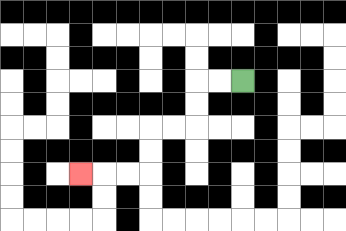{'start': '[10, 3]', 'end': '[3, 7]', 'path_directions': 'L,L,D,D,L,L,D,D,L,L,L', 'path_coordinates': '[[10, 3], [9, 3], [8, 3], [8, 4], [8, 5], [7, 5], [6, 5], [6, 6], [6, 7], [5, 7], [4, 7], [3, 7]]'}